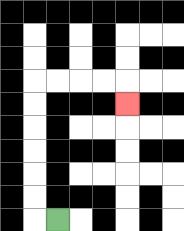{'start': '[2, 9]', 'end': '[5, 4]', 'path_directions': 'L,U,U,U,U,U,U,R,R,R,R,D', 'path_coordinates': '[[2, 9], [1, 9], [1, 8], [1, 7], [1, 6], [1, 5], [1, 4], [1, 3], [2, 3], [3, 3], [4, 3], [5, 3], [5, 4]]'}